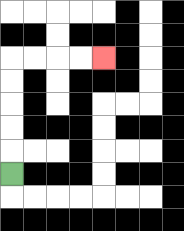{'start': '[0, 7]', 'end': '[4, 2]', 'path_directions': 'U,U,U,U,U,R,R,R,R', 'path_coordinates': '[[0, 7], [0, 6], [0, 5], [0, 4], [0, 3], [0, 2], [1, 2], [2, 2], [3, 2], [4, 2]]'}